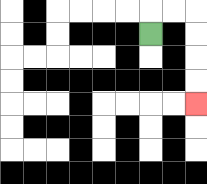{'start': '[6, 1]', 'end': '[8, 4]', 'path_directions': 'U,R,R,D,D,D,D', 'path_coordinates': '[[6, 1], [6, 0], [7, 0], [8, 0], [8, 1], [8, 2], [8, 3], [8, 4]]'}